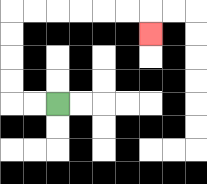{'start': '[2, 4]', 'end': '[6, 1]', 'path_directions': 'L,L,U,U,U,U,R,R,R,R,R,R,D', 'path_coordinates': '[[2, 4], [1, 4], [0, 4], [0, 3], [0, 2], [0, 1], [0, 0], [1, 0], [2, 0], [3, 0], [4, 0], [5, 0], [6, 0], [6, 1]]'}